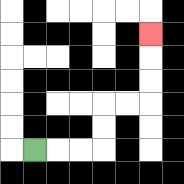{'start': '[1, 6]', 'end': '[6, 1]', 'path_directions': 'R,R,R,U,U,R,R,U,U,U', 'path_coordinates': '[[1, 6], [2, 6], [3, 6], [4, 6], [4, 5], [4, 4], [5, 4], [6, 4], [6, 3], [6, 2], [6, 1]]'}